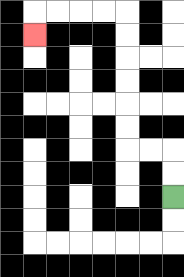{'start': '[7, 8]', 'end': '[1, 1]', 'path_directions': 'U,U,L,L,U,U,U,U,U,U,L,L,L,L,D', 'path_coordinates': '[[7, 8], [7, 7], [7, 6], [6, 6], [5, 6], [5, 5], [5, 4], [5, 3], [5, 2], [5, 1], [5, 0], [4, 0], [3, 0], [2, 0], [1, 0], [1, 1]]'}